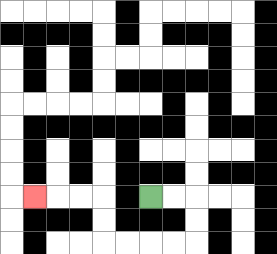{'start': '[6, 8]', 'end': '[1, 8]', 'path_directions': 'R,R,D,D,L,L,L,L,U,U,L,L,L', 'path_coordinates': '[[6, 8], [7, 8], [8, 8], [8, 9], [8, 10], [7, 10], [6, 10], [5, 10], [4, 10], [4, 9], [4, 8], [3, 8], [2, 8], [1, 8]]'}